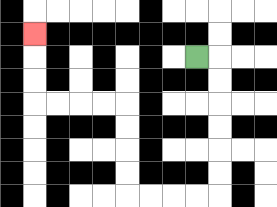{'start': '[8, 2]', 'end': '[1, 1]', 'path_directions': 'R,D,D,D,D,D,D,L,L,L,L,U,U,U,U,L,L,L,L,U,U,U', 'path_coordinates': '[[8, 2], [9, 2], [9, 3], [9, 4], [9, 5], [9, 6], [9, 7], [9, 8], [8, 8], [7, 8], [6, 8], [5, 8], [5, 7], [5, 6], [5, 5], [5, 4], [4, 4], [3, 4], [2, 4], [1, 4], [1, 3], [1, 2], [1, 1]]'}